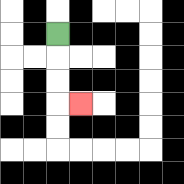{'start': '[2, 1]', 'end': '[3, 4]', 'path_directions': 'D,D,D,R', 'path_coordinates': '[[2, 1], [2, 2], [2, 3], [2, 4], [3, 4]]'}